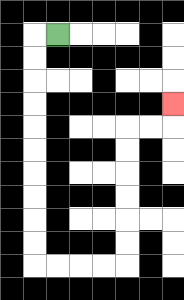{'start': '[2, 1]', 'end': '[7, 4]', 'path_directions': 'L,D,D,D,D,D,D,D,D,D,D,R,R,R,R,U,U,U,U,U,U,R,R,U', 'path_coordinates': '[[2, 1], [1, 1], [1, 2], [1, 3], [1, 4], [1, 5], [1, 6], [1, 7], [1, 8], [1, 9], [1, 10], [1, 11], [2, 11], [3, 11], [4, 11], [5, 11], [5, 10], [5, 9], [5, 8], [5, 7], [5, 6], [5, 5], [6, 5], [7, 5], [7, 4]]'}